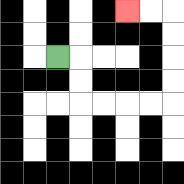{'start': '[2, 2]', 'end': '[5, 0]', 'path_directions': 'R,D,D,R,R,R,R,U,U,U,U,L,L', 'path_coordinates': '[[2, 2], [3, 2], [3, 3], [3, 4], [4, 4], [5, 4], [6, 4], [7, 4], [7, 3], [7, 2], [7, 1], [7, 0], [6, 0], [5, 0]]'}